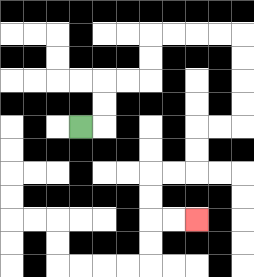{'start': '[3, 5]', 'end': '[8, 9]', 'path_directions': 'R,U,U,R,R,U,U,R,R,R,R,D,D,D,D,L,L,D,D,L,L,D,D,R,R', 'path_coordinates': '[[3, 5], [4, 5], [4, 4], [4, 3], [5, 3], [6, 3], [6, 2], [6, 1], [7, 1], [8, 1], [9, 1], [10, 1], [10, 2], [10, 3], [10, 4], [10, 5], [9, 5], [8, 5], [8, 6], [8, 7], [7, 7], [6, 7], [6, 8], [6, 9], [7, 9], [8, 9]]'}